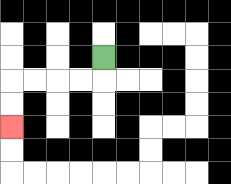{'start': '[4, 2]', 'end': '[0, 5]', 'path_directions': 'D,L,L,L,L,D,D', 'path_coordinates': '[[4, 2], [4, 3], [3, 3], [2, 3], [1, 3], [0, 3], [0, 4], [0, 5]]'}